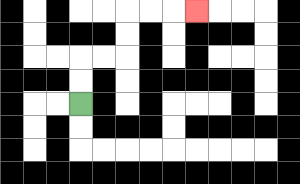{'start': '[3, 4]', 'end': '[8, 0]', 'path_directions': 'U,U,R,R,U,U,R,R,R', 'path_coordinates': '[[3, 4], [3, 3], [3, 2], [4, 2], [5, 2], [5, 1], [5, 0], [6, 0], [7, 0], [8, 0]]'}